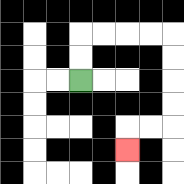{'start': '[3, 3]', 'end': '[5, 6]', 'path_directions': 'U,U,R,R,R,R,D,D,D,D,L,L,D', 'path_coordinates': '[[3, 3], [3, 2], [3, 1], [4, 1], [5, 1], [6, 1], [7, 1], [7, 2], [7, 3], [7, 4], [7, 5], [6, 5], [5, 5], [5, 6]]'}